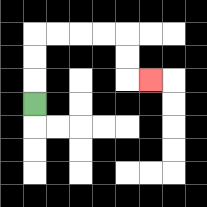{'start': '[1, 4]', 'end': '[6, 3]', 'path_directions': 'U,U,U,R,R,R,R,D,D,R', 'path_coordinates': '[[1, 4], [1, 3], [1, 2], [1, 1], [2, 1], [3, 1], [4, 1], [5, 1], [5, 2], [5, 3], [6, 3]]'}